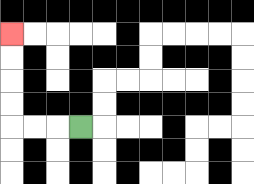{'start': '[3, 5]', 'end': '[0, 1]', 'path_directions': 'L,L,L,U,U,U,U', 'path_coordinates': '[[3, 5], [2, 5], [1, 5], [0, 5], [0, 4], [0, 3], [0, 2], [0, 1]]'}